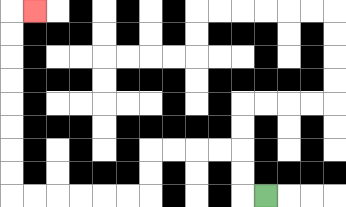{'start': '[11, 8]', 'end': '[1, 0]', 'path_directions': 'L,U,U,L,L,L,L,D,D,L,L,L,L,L,L,U,U,U,U,U,U,U,U,R', 'path_coordinates': '[[11, 8], [10, 8], [10, 7], [10, 6], [9, 6], [8, 6], [7, 6], [6, 6], [6, 7], [6, 8], [5, 8], [4, 8], [3, 8], [2, 8], [1, 8], [0, 8], [0, 7], [0, 6], [0, 5], [0, 4], [0, 3], [0, 2], [0, 1], [0, 0], [1, 0]]'}